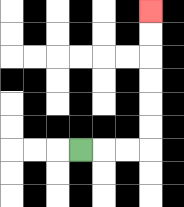{'start': '[3, 6]', 'end': '[6, 0]', 'path_directions': 'R,R,R,U,U,U,U,U,U', 'path_coordinates': '[[3, 6], [4, 6], [5, 6], [6, 6], [6, 5], [6, 4], [6, 3], [6, 2], [6, 1], [6, 0]]'}